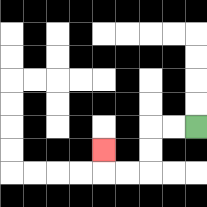{'start': '[8, 5]', 'end': '[4, 6]', 'path_directions': 'L,L,D,D,L,L,U', 'path_coordinates': '[[8, 5], [7, 5], [6, 5], [6, 6], [6, 7], [5, 7], [4, 7], [4, 6]]'}